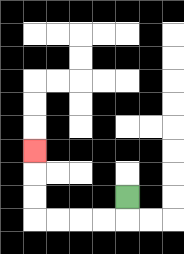{'start': '[5, 8]', 'end': '[1, 6]', 'path_directions': 'D,L,L,L,L,U,U,U', 'path_coordinates': '[[5, 8], [5, 9], [4, 9], [3, 9], [2, 9], [1, 9], [1, 8], [1, 7], [1, 6]]'}